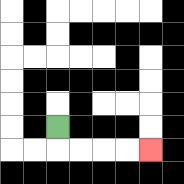{'start': '[2, 5]', 'end': '[6, 6]', 'path_directions': 'D,R,R,R,R', 'path_coordinates': '[[2, 5], [2, 6], [3, 6], [4, 6], [5, 6], [6, 6]]'}